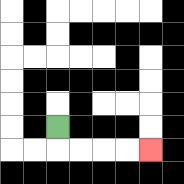{'start': '[2, 5]', 'end': '[6, 6]', 'path_directions': 'D,R,R,R,R', 'path_coordinates': '[[2, 5], [2, 6], [3, 6], [4, 6], [5, 6], [6, 6]]'}